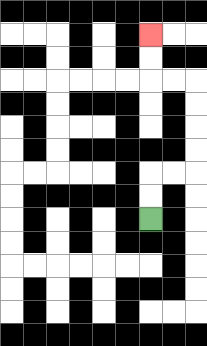{'start': '[6, 9]', 'end': '[6, 1]', 'path_directions': 'U,U,R,R,U,U,U,U,L,L,U,U', 'path_coordinates': '[[6, 9], [6, 8], [6, 7], [7, 7], [8, 7], [8, 6], [8, 5], [8, 4], [8, 3], [7, 3], [6, 3], [6, 2], [6, 1]]'}